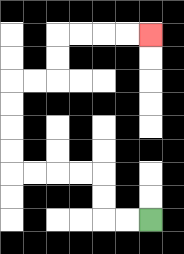{'start': '[6, 9]', 'end': '[6, 1]', 'path_directions': 'L,L,U,U,L,L,L,L,U,U,U,U,R,R,U,U,R,R,R,R', 'path_coordinates': '[[6, 9], [5, 9], [4, 9], [4, 8], [4, 7], [3, 7], [2, 7], [1, 7], [0, 7], [0, 6], [0, 5], [0, 4], [0, 3], [1, 3], [2, 3], [2, 2], [2, 1], [3, 1], [4, 1], [5, 1], [6, 1]]'}